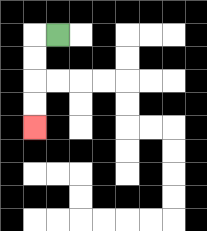{'start': '[2, 1]', 'end': '[1, 5]', 'path_directions': 'L,D,D,D,D', 'path_coordinates': '[[2, 1], [1, 1], [1, 2], [1, 3], [1, 4], [1, 5]]'}